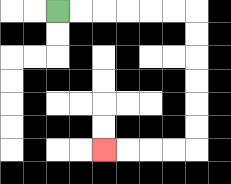{'start': '[2, 0]', 'end': '[4, 6]', 'path_directions': 'R,R,R,R,R,R,D,D,D,D,D,D,L,L,L,L', 'path_coordinates': '[[2, 0], [3, 0], [4, 0], [5, 0], [6, 0], [7, 0], [8, 0], [8, 1], [8, 2], [8, 3], [8, 4], [8, 5], [8, 6], [7, 6], [6, 6], [5, 6], [4, 6]]'}